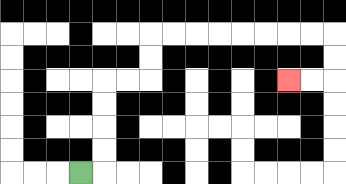{'start': '[3, 7]', 'end': '[12, 3]', 'path_directions': 'R,U,U,U,U,R,R,U,U,R,R,R,R,R,R,R,R,D,D,L,L', 'path_coordinates': '[[3, 7], [4, 7], [4, 6], [4, 5], [4, 4], [4, 3], [5, 3], [6, 3], [6, 2], [6, 1], [7, 1], [8, 1], [9, 1], [10, 1], [11, 1], [12, 1], [13, 1], [14, 1], [14, 2], [14, 3], [13, 3], [12, 3]]'}